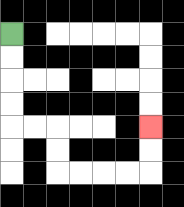{'start': '[0, 1]', 'end': '[6, 5]', 'path_directions': 'D,D,D,D,R,R,D,D,R,R,R,R,U,U', 'path_coordinates': '[[0, 1], [0, 2], [0, 3], [0, 4], [0, 5], [1, 5], [2, 5], [2, 6], [2, 7], [3, 7], [4, 7], [5, 7], [6, 7], [6, 6], [6, 5]]'}